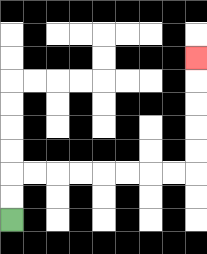{'start': '[0, 9]', 'end': '[8, 2]', 'path_directions': 'U,U,R,R,R,R,R,R,R,R,U,U,U,U,U', 'path_coordinates': '[[0, 9], [0, 8], [0, 7], [1, 7], [2, 7], [3, 7], [4, 7], [5, 7], [6, 7], [7, 7], [8, 7], [8, 6], [8, 5], [8, 4], [8, 3], [8, 2]]'}